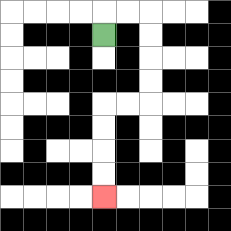{'start': '[4, 1]', 'end': '[4, 8]', 'path_directions': 'U,R,R,D,D,D,D,L,L,D,D,D,D', 'path_coordinates': '[[4, 1], [4, 0], [5, 0], [6, 0], [6, 1], [6, 2], [6, 3], [6, 4], [5, 4], [4, 4], [4, 5], [4, 6], [4, 7], [4, 8]]'}